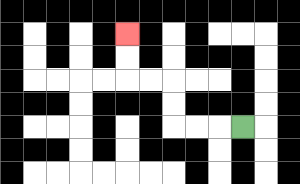{'start': '[10, 5]', 'end': '[5, 1]', 'path_directions': 'L,L,L,U,U,L,L,U,U', 'path_coordinates': '[[10, 5], [9, 5], [8, 5], [7, 5], [7, 4], [7, 3], [6, 3], [5, 3], [5, 2], [5, 1]]'}